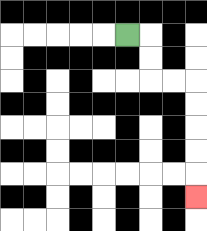{'start': '[5, 1]', 'end': '[8, 8]', 'path_directions': 'R,D,D,R,R,D,D,D,D,D', 'path_coordinates': '[[5, 1], [6, 1], [6, 2], [6, 3], [7, 3], [8, 3], [8, 4], [8, 5], [8, 6], [8, 7], [8, 8]]'}